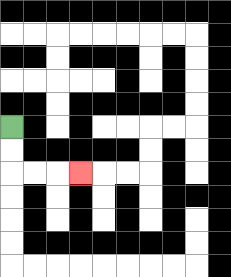{'start': '[0, 5]', 'end': '[3, 7]', 'path_directions': 'D,D,R,R,R', 'path_coordinates': '[[0, 5], [0, 6], [0, 7], [1, 7], [2, 7], [3, 7]]'}